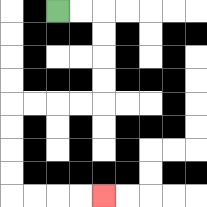{'start': '[2, 0]', 'end': '[4, 8]', 'path_directions': 'R,R,D,D,D,D,L,L,L,L,D,D,D,D,R,R,R,R', 'path_coordinates': '[[2, 0], [3, 0], [4, 0], [4, 1], [4, 2], [4, 3], [4, 4], [3, 4], [2, 4], [1, 4], [0, 4], [0, 5], [0, 6], [0, 7], [0, 8], [1, 8], [2, 8], [3, 8], [4, 8]]'}